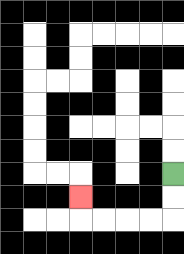{'start': '[7, 7]', 'end': '[3, 8]', 'path_directions': 'D,D,L,L,L,L,U', 'path_coordinates': '[[7, 7], [7, 8], [7, 9], [6, 9], [5, 9], [4, 9], [3, 9], [3, 8]]'}